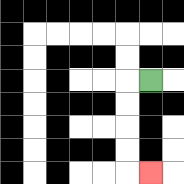{'start': '[6, 3]', 'end': '[6, 7]', 'path_directions': 'L,D,D,D,D,R', 'path_coordinates': '[[6, 3], [5, 3], [5, 4], [5, 5], [5, 6], [5, 7], [6, 7]]'}